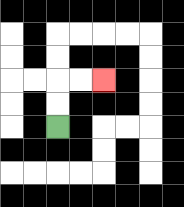{'start': '[2, 5]', 'end': '[4, 3]', 'path_directions': 'U,U,R,R', 'path_coordinates': '[[2, 5], [2, 4], [2, 3], [3, 3], [4, 3]]'}